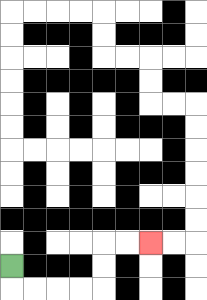{'start': '[0, 11]', 'end': '[6, 10]', 'path_directions': 'D,R,R,R,R,U,U,R,R', 'path_coordinates': '[[0, 11], [0, 12], [1, 12], [2, 12], [3, 12], [4, 12], [4, 11], [4, 10], [5, 10], [6, 10]]'}